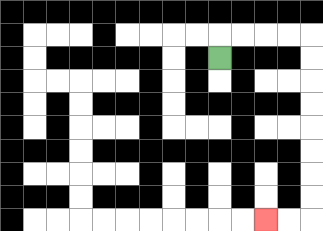{'start': '[9, 2]', 'end': '[11, 9]', 'path_directions': 'U,R,R,R,R,D,D,D,D,D,D,D,D,L,L', 'path_coordinates': '[[9, 2], [9, 1], [10, 1], [11, 1], [12, 1], [13, 1], [13, 2], [13, 3], [13, 4], [13, 5], [13, 6], [13, 7], [13, 8], [13, 9], [12, 9], [11, 9]]'}